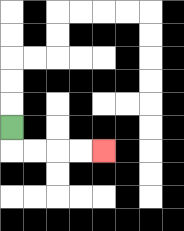{'start': '[0, 5]', 'end': '[4, 6]', 'path_directions': 'D,R,R,R,R', 'path_coordinates': '[[0, 5], [0, 6], [1, 6], [2, 6], [3, 6], [4, 6]]'}